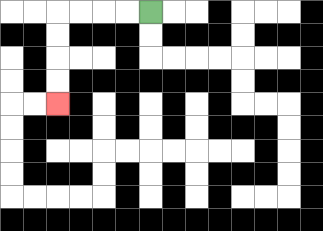{'start': '[6, 0]', 'end': '[2, 4]', 'path_directions': 'L,L,L,L,D,D,D,D', 'path_coordinates': '[[6, 0], [5, 0], [4, 0], [3, 0], [2, 0], [2, 1], [2, 2], [2, 3], [2, 4]]'}